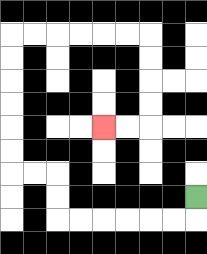{'start': '[8, 8]', 'end': '[4, 5]', 'path_directions': 'D,L,L,L,L,L,L,U,U,L,L,U,U,U,U,U,U,R,R,R,R,R,R,D,D,D,D,L,L', 'path_coordinates': '[[8, 8], [8, 9], [7, 9], [6, 9], [5, 9], [4, 9], [3, 9], [2, 9], [2, 8], [2, 7], [1, 7], [0, 7], [0, 6], [0, 5], [0, 4], [0, 3], [0, 2], [0, 1], [1, 1], [2, 1], [3, 1], [4, 1], [5, 1], [6, 1], [6, 2], [6, 3], [6, 4], [6, 5], [5, 5], [4, 5]]'}